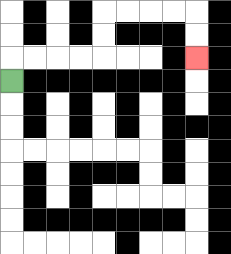{'start': '[0, 3]', 'end': '[8, 2]', 'path_directions': 'U,R,R,R,R,U,U,R,R,R,R,D,D', 'path_coordinates': '[[0, 3], [0, 2], [1, 2], [2, 2], [3, 2], [4, 2], [4, 1], [4, 0], [5, 0], [6, 0], [7, 0], [8, 0], [8, 1], [8, 2]]'}